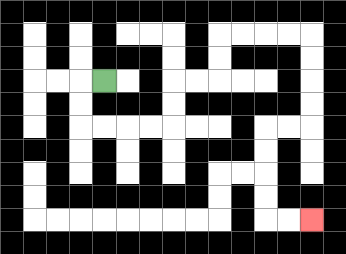{'start': '[4, 3]', 'end': '[13, 9]', 'path_directions': 'L,D,D,R,R,R,R,U,U,R,R,U,U,R,R,R,R,D,D,D,D,L,L,D,D,D,D,R,R', 'path_coordinates': '[[4, 3], [3, 3], [3, 4], [3, 5], [4, 5], [5, 5], [6, 5], [7, 5], [7, 4], [7, 3], [8, 3], [9, 3], [9, 2], [9, 1], [10, 1], [11, 1], [12, 1], [13, 1], [13, 2], [13, 3], [13, 4], [13, 5], [12, 5], [11, 5], [11, 6], [11, 7], [11, 8], [11, 9], [12, 9], [13, 9]]'}